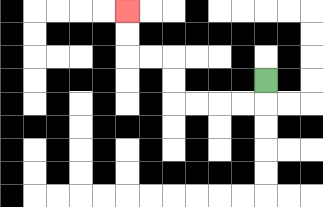{'start': '[11, 3]', 'end': '[5, 0]', 'path_directions': 'D,L,L,L,L,U,U,L,L,U,U', 'path_coordinates': '[[11, 3], [11, 4], [10, 4], [9, 4], [8, 4], [7, 4], [7, 3], [7, 2], [6, 2], [5, 2], [5, 1], [5, 0]]'}